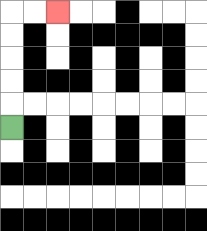{'start': '[0, 5]', 'end': '[2, 0]', 'path_directions': 'U,U,U,U,U,R,R', 'path_coordinates': '[[0, 5], [0, 4], [0, 3], [0, 2], [0, 1], [0, 0], [1, 0], [2, 0]]'}